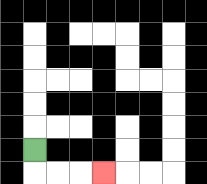{'start': '[1, 6]', 'end': '[4, 7]', 'path_directions': 'D,R,R,R', 'path_coordinates': '[[1, 6], [1, 7], [2, 7], [3, 7], [4, 7]]'}